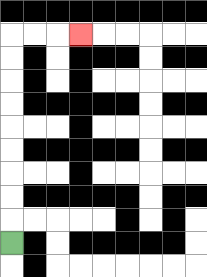{'start': '[0, 10]', 'end': '[3, 1]', 'path_directions': 'U,U,U,U,U,U,U,U,U,R,R,R', 'path_coordinates': '[[0, 10], [0, 9], [0, 8], [0, 7], [0, 6], [0, 5], [0, 4], [0, 3], [0, 2], [0, 1], [1, 1], [2, 1], [3, 1]]'}